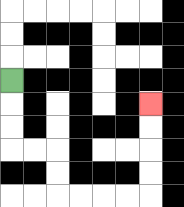{'start': '[0, 3]', 'end': '[6, 4]', 'path_directions': 'D,D,D,R,R,D,D,R,R,R,R,U,U,U,U', 'path_coordinates': '[[0, 3], [0, 4], [0, 5], [0, 6], [1, 6], [2, 6], [2, 7], [2, 8], [3, 8], [4, 8], [5, 8], [6, 8], [6, 7], [6, 6], [6, 5], [6, 4]]'}